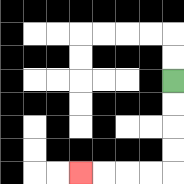{'start': '[7, 3]', 'end': '[3, 7]', 'path_directions': 'D,D,D,D,L,L,L,L', 'path_coordinates': '[[7, 3], [7, 4], [7, 5], [7, 6], [7, 7], [6, 7], [5, 7], [4, 7], [3, 7]]'}